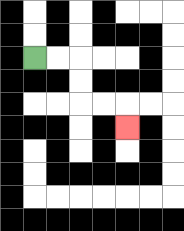{'start': '[1, 2]', 'end': '[5, 5]', 'path_directions': 'R,R,D,D,R,R,D', 'path_coordinates': '[[1, 2], [2, 2], [3, 2], [3, 3], [3, 4], [4, 4], [5, 4], [5, 5]]'}